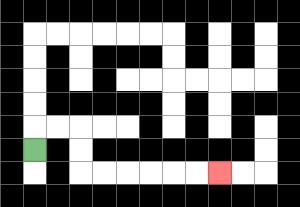{'start': '[1, 6]', 'end': '[9, 7]', 'path_directions': 'U,R,R,D,D,R,R,R,R,R,R', 'path_coordinates': '[[1, 6], [1, 5], [2, 5], [3, 5], [3, 6], [3, 7], [4, 7], [5, 7], [6, 7], [7, 7], [8, 7], [9, 7]]'}